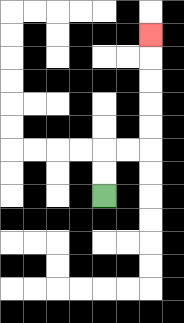{'start': '[4, 8]', 'end': '[6, 1]', 'path_directions': 'U,U,R,R,U,U,U,U,U', 'path_coordinates': '[[4, 8], [4, 7], [4, 6], [5, 6], [6, 6], [6, 5], [6, 4], [6, 3], [6, 2], [6, 1]]'}